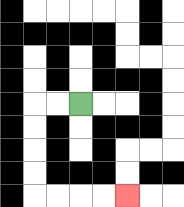{'start': '[3, 4]', 'end': '[5, 8]', 'path_directions': 'L,L,D,D,D,D,R,R,R,R', 'path_coordinates': '[[3, 4], [2, 4], [1, 4], [1, 5], [1, 6], [1, 7], [1, 8], [2, 8], [3, 8], [4, 8], [5, 8]]'}